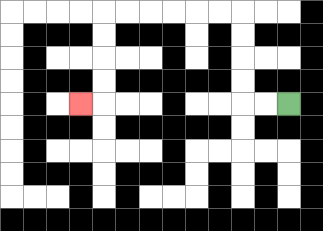{'start': '[12, 4]', 'end': '[3, 4]', 'path_directions': 'L,L,U,U,U,U,L,L,L,L,L,L,D,D,D,D,L', 'path_coordinates': '[[12, 4], [11, 4], [10, 4], [10, 3], [10, 2], [10, 1], [10, 0], [9, 0], [8, 0], [7, 0], [6, 0], [5, 0], [4, 0], [4, 1], [4, 2], [4, 3], [4, 4], [3, 4]]'}